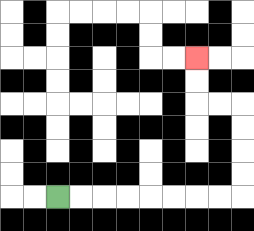{'start': '[2, 8]', 'end': '[8, 2]', 'path_directions': 'R,R,R,R,R,R,R,R,U,U,U,U,L,L,U,U', 'path_coordinates': '[[2, 8], [3, 8], [4, 8], [5, 8], [6, 8], [7, 8], [8, 8], [9, 8], [10, 8], [10, 7], [10, 6], [10, 5], [10, 4], [9, 4], [8, 4], [8, 3], [8, 2]]'}